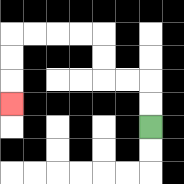{'start': '[6, 5]', 'end': '[0, 4]', 'path_directions': 'U,U,L,L,U,U,L,L,L,L,D,D,D', 'path_coordinates': '[[6, 5], [6, 4], [6, 3], [5, 3], [4, 3], [4, 2], [4, 1], [3, 1], [2, 1], [1, 1], [0, 1], [0, 2], [0, 3], [0, 4]]'}